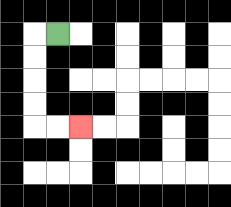{'start': '[2, 1]', 'end': '[3, 5]', 'path_directions': 'L,D,D,D,D,R,R', 'path_coordinates': '[[2, 1], [1, 1], [1, 2], [1, 3], [1, 4], [1, 5], [2, 5], [3, 5]]'}